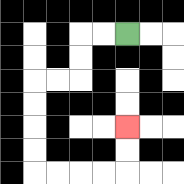{'start': '[5, 1]', 'end': '[5, 5]', 'path_directions': 'L,L,D,D,L,L,D,D,D,D,R,R,R,R,U,U', 'path_coordinates': '[[5, 1], [4, 1], [3, 1], [3, 2], [3, 3], [2, 3], [1, 3], [1, 4], [1, 5], [1, 6], [1, 7], [2, 7], [3, 7], [4, 7], [5, 7], [5, 6], [5, 5]]'}